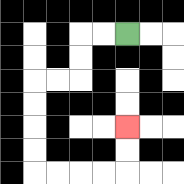{'start': '[5, 1]', 'end': '[5, 5]', 'path_directions': 'L,L,D,D,L,L,D,D,D,D,R,R,R,R,U,U', 'path_coordinates': '[[5, 1], [4, 1], [3, 1], [3, 2], [3, 3], [2, 3], [1, 3], [1, 4], [1, 5], [1, 6], [1, 7], [2, 7], [3, 7], [4, 7], [5, 7], [5, 6], [5, 5]]'}